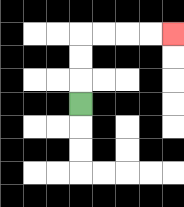{'start': '[3, 4]', 'end': '[7, 1]', 'path_directions': 'U,U,U,R,R,R,R', 'path_coordinates': '[[3, 4], [3, 3], [3, 2], [3, 1], [4, 1], [5, 1], [6, 1], [7, 1]]'}